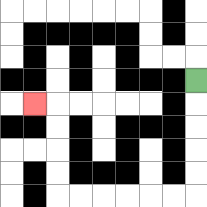{'start': '[8, 3]', 'end': '[1, 4]', 'path_directions': 'D,D,D,D,D,L,L,L,L,L,L,U,U,U,U,L', 'path_coordinates': '[[8, 3], [8, 4], [8, 5], [8, 6], [8, 7], [8, 8], [7, 8], [6, 8], [5, 8], [4, 8], [3, 8], [2, 8], [2, 7], [2, 6], [2, 5], [2, 4], [1, 4]]'}